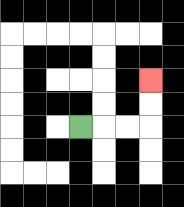{'start': '[3, 5]', 'end': '[6, 3]', 'path_directions': 'R,R,R,U,U', 'path_coordinates': '[[3, 5], [4, 5], [5, 5], [6, 5], [6, 4], [6, 3]]'}